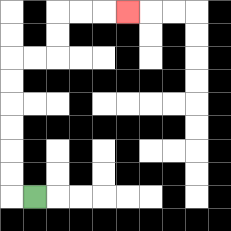{'start': '[1, 8]', 'end': '[5, 0]', 'path_directions': 'L,U,U,U,U,U,U,R,R,U,U,R,R,R', 'path_coordinates': '[[1, 8], [0, 8], [0, 7], [0, 6], [0, 5], [0, 4], [0, 3], [0, 2], [1, 2], [2, 2], [2, 1], [2, 0], [3, 0], [4, 0], [5, 0]]'}